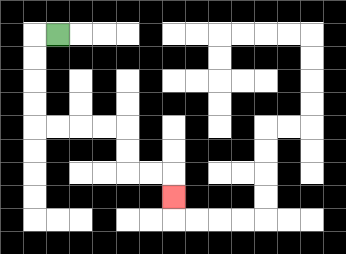{'start': '[2, 1]', 'end': '[7, 8]', 'path_directions': 'L,D,D,D,D,R,R,R,R,D,D,R,R,D', 'path_coordinates': '[[2, 1], [1, 1], [1, 2], [1, 3], [1, 4], [1, 5], [2, 5], [3, 5], [4, 5], [5, 5], [5, 6], [5, 7], [6, 7], [7, 7], [7, 8]]'}